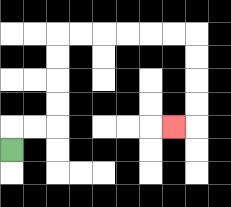{'start': '[0, 6]', 'end': '[7, 5]', 'path_directions': 'U,R,R,U,U,U,U,R,R,R,R,R,R,D,D,D,D,L', 'path_coordinates': '[[0, 6], [0, 5], [1, 5], [2, 5], [2, 4], [2, 3], [2, 2], [2, 1], [3, 1], [4, 1], [5, 1], [6, 1], [7, 1], [8, 1], [8, 2], [8, 3], [8, 4], [8, 5], [7, 5]]'}